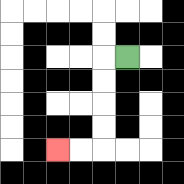{'start': '[5, 2]', 'end': '[2, 6]', 'path_directions': 'L,D,D,D,D,L,L', 'path_coordinates': '[[5, 2], [4, 2], [4, 3], [4, 4], [4, 5], [4, 6], [3, 6], [2, 6]]'}